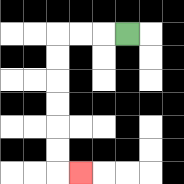{'start': '[5, 1]', 'end': '[3, 7]', 'path_directions': 'L,L,L,D,D,D,D,D,D,R', 'path_coordinates': '[[5, 1], [4, 1], [3, 1], [2, 1], [2, 2], [2, 3], [2, 4], [2, 5], [2, 6], [2, 7], [3, 7]]'}